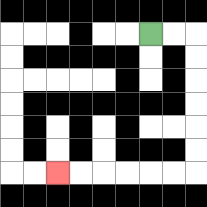{'start': '[6, 1]', 'end': '[2, 7]', 'path_directions': 'R,R,D,D,D,D,D,D,L,L,L,L,L,L', 'path_coordinates': '[[6, 1], [7, 1], [8, 1], [8, 2], [8, 3], [8, 4], [8, 5], [8, 6], [8, 7], [7, 7], [6, 7], [5, 7], [4, 7], [3, 7], [2, 7]]'}